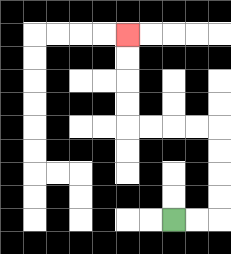{'start': '[7, 9]', 'end': '[5, 1]', 'path_directions': 'R,R,U,U,U,U,L,L,L,L,U,U,U,U', 'path_coordinates': '[[7, 9], [8, 9], [9, 9], [9, 8], [9, 7], [9, 6], [9, 5], [8, 5], [7, 5], [6, 5], [5, 5], [5, 4], [5, 3], [5, 2], [5, 1]]'}